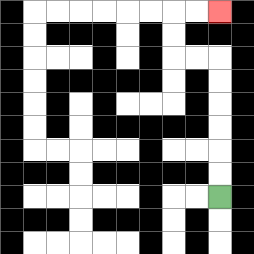{'start': '[9, 8]', 'end': '[9, 0]', 'path_directions': 'U,U,U,U,U,U,L,L,U,U,R,R', 'path_coordinates': '[[9, 8], [9, 7], [9, 6], [9, 5], [9, 4], [9, 3], [9, 2], [8, 2], [7, 2], [7, 1], [7, 0], [8, 0], [9, 0]]'}